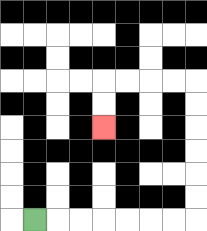{'start': '[1, 9]', 'end': '[4, 5]', 'path_directions': 'R,R,R,R,R,R,R,U,U,U,U,U,U,L,L,L,L,D,D', 'path_coordinates': '[[1, 9], [2, 9], [3, 9], [4, 9], [5, 9], [6, 9], [7, 9], [8, 9], [8, 8], [8, 7], [8, 6], [8, 5], [8, 4], [8, 3], [7, 3], [6, 3], [5, 3], [4, 3], [4, 4], [4, 5]]'}